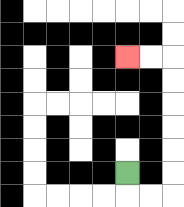{'start': '[5, 7]', 'end': '[5, 2]', 'path_directions': 'D,R,R,U,U,U,U,U,U,L,L', 'path_coordinates': '[[5, 7], [5, 8], [6, 8], [7, 8], [7, 7], [7, 6], [7, 5], [7, 4], [7, 3], [7, 2], [6, 2], [5, 2]]'}